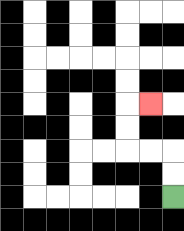{'start': '[7, 8]', 'end': '[6, 4]', 'path_directions': 'U,U,L,L,U,U,R', 'path_coordinates': '[[7, 8], [7, 7], [7, 6], [6, 6], [5, 6], [5, 5], [5, 4], [6, 4]]'}